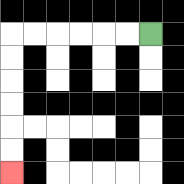{'start': '[6, 1]', 'end': '[0, 7]', 'path_directions': 'L,L,L,L,L,L,D,D,D,D,D,D', 'path_coordinates': '[[6, 1], [5, 1], [4, 1], [3, 1], [2, 1], [1, 1], [0, 1], [0, 2], [0, 3], [0, 4], [0, 5], [0, 6], [0, 7]]'}